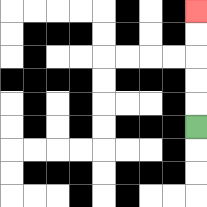{'start': '[8, 5]', 'end': '[8, 0]', 'path_directions': 'U,U,U,U,U', 'path_coordinates': '[[8, 5], [8, 4], [8, 3], [8, 2], [8, 1], [8, 0]]'}